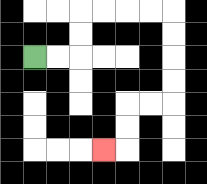{'start': '[1, 2]', 'end': '[4, 6]', 'path_directions': 'R,R,U,U,R,R,R,R,D,D,D,D,L,L,D,D,L', 'path_coordinates': '[[1, 2], [2, 2], [3, 2], [3, 1], [3, 0], [4, 0], [5, 0], [6, 0], [7, 0], [7, 1], [7, 2], [7, 3], [7, 4], [6, 4], [5, 4], [5, 5], [5, 6], [4, 6]]'}